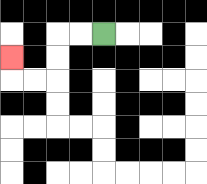{'start': '[4, 1]', 'end': '[0, 2]', 'path_directions': 'L,L,D,D,L,L,U', 'path_coordinates': '[[4, 1], [3, 1], [2, 1], [2, 2], [2, 3], [1, 3], [0, 3], [0, 2]]'}